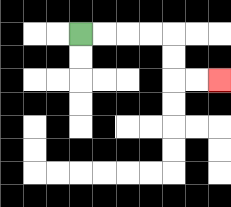{'start': '[3, 1]', 'end': '[9, 3]', 'path_directions': 'R,R,R,R,D,D,R,R', 'path_coordinates': '[[3, 1], [4, 1], [5, 1], [6, 1], [7, 1], [7, 2], [7, 3], [8, 3], [9, 3]]'}